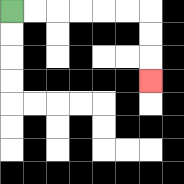{'start': '[0, 0]', 'end': '[6, 3]', 'path_directions': 'R,R,R,R,R,R,D,D,D', 'path_coordinates': '[[0, 0], [1, 0], [2, 0], [3, 0], [4, 0], [5, 0], [6, 0], [6, 1], [6, 2], [6, 3]]'}